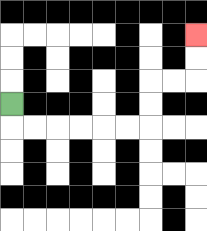{'start': '[0, 4]', 'end': '[8, 1]', 'path_directions': 'D,R,R,R,R,R,R,U,U,R,R,U,U', 'path_coordinates': '[[0, 4], [0, 5], [1, 5], [2, 5], [3, 5], [4, 5], [5, 5], [6, 5], [6, 4], [6, 3], [7, 3], [8, 3], [8, 2], [8, 1]]'}